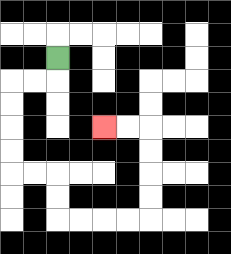{'start': '[2, 2]', 'end': '[4, 5]', 'path_directions': 'D,L,L,D,D,D,D,R,R,D,D,R,R,R,R,U,U,U,U,L,L', 'path_coordinates': '[[2, 2], [2, 3], [1, 3], [0, 3], [0, 4], [0, 5], [0, 6], [0, 7], [1, 7], [2, 7], [2, 8], [2, 9], [3, 9], [4, 9], [5, 9], [6, 9], [6, 8], [6, 7], [6, 6], [6, 5], [5, 5], [4, 5]]'}